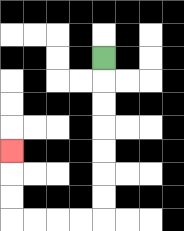{'start': '[4, 2]', 'end': '[0, 6]', 'path_directions': 'D,D,D,D,D,D,D,L,L,L,L,U,U,U', 'path_coordinates': '[[4, 2], [4, 3], [4, 4], [4, 5], [4, 6], [4, 7], [4, 8], [4, 9], [3, 9], [2, 9], [1, 9], [0, 9], [0, 8], [0, 7], [0, 6]]'}